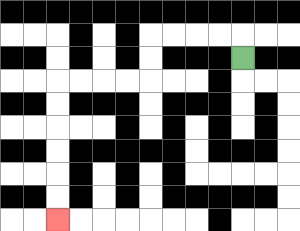{'start': '[10, 2]', 'end': '[2, 9]', 'path_directions': 'U,L,L,L,L,D,D,L,L,L,L,D,D,D,D,D,D', 'path_coordinates': '[[10, 2], [10, 1], [9, 1], [8, 1], [7, 1], [6, 1], [6, 2], [6, 3], [5, 3], [4, 3], [3, 3], [2, 3], [2, 4], [2, 5], [2, 6], [2, 7], [2, 8], [2, 9]]'}